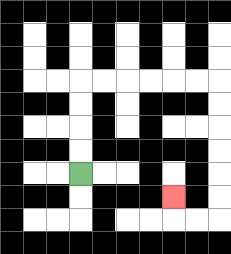{'start': '[3, 7]', 'end': '[7, 8]', 'path_directions': 'U,U,U,U,R,R,R,R,R,R,D,D,D,D,D,D,L,L,U', 'path_coordinates': '[[3, 7], [3, 6], [3, 5], [3, 4], [3, 3], [4, 3], [5, 3], [6, 3], [7, 3], [8, 3], [9, 3], [9, 4], [9, 5], [9, 6], [9, 7], [9, 8], [9, 9], [8, 9], [7, 9], [7, 8]]'}